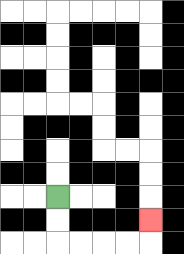{'start': '[2, 8]', 'end': '[6, 9]', 'path_directions': 'D,D,R,R,R,R,U', 'path_coordinates': '[[2, 8], [2, 9], [2, 10], [3, 10], [4, 10], [5, 10], [6, 10], [6, 9]]'}